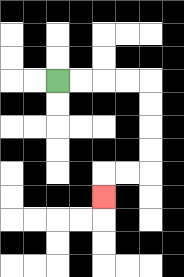{'start': '[2, 3]', 'end': '[4, 8]', 'path_directions': 'R,R,R,R,D,D,D,D,L,L,D', 'path_coordinates': '[[2, 3], [3, 3], [4, 3], [5, 3], [6, 3], [6, 4], [6, 5], [6, 6], [6, 7], [5, 7], [4, 7], [4, 8]]'}